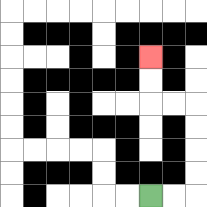{'start': '[6, 8]', 'end': '[6, 2]', 'path_directions': 'R,R,U,U,U,U,L,L,U,U', 'path_coordinates': '[[6, 8], [7, 8], [8, 8], [8, 7], [8, 6], [8, 5], [8, 4], [7, 4], [6, 4], [6, 3], [6, 2]]'}